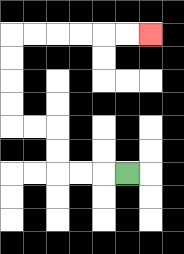{'start': '[5, 7]', 'end': '[6, 1]', 'path_directions': 'L,L,L,U,U,L,L,U,U,U,U,R,R,R,R,R,R', 'path_coordinates': '[[5, 7], [4, 7], [3, 7], [2, 7], [2, 6], [2, 5], [1, 5], [0, 5], [0, 4], [0, 3], [0, 2], [0, 1], [1, 1], [2, 1], [3, 1], [4, 1], [5, 1], [6, 1]]'}